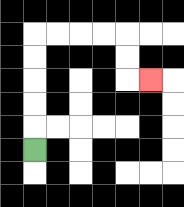{'start': '[1, 6]', 'end': '[6, 3]', 'path_directions': 'U,U,U,U,U,R,R,R,R,D,D,R', 'path_coordinates': '[[1, 6], [1, 5], [1, 4], [1, 3], [1, 2], [1, 1], [2, 1], [3, 1], [4, 1], [5, 1], [5, 2], [5, 3], [6, 3]]'}